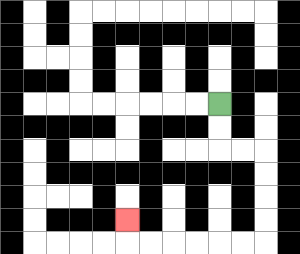{'start': '[9, 4]', 'end': '[5, 9]', 'path_directions': 'D,D,R,R,D,D,D,D,L,L,L,L,L,L,U', 'path_coordinates': '[[9, 4], [9, 5], [9, 6], [10, 6], [11, 6], [11, 7], [11, 8], [11, 9], [11, 10], [10, 10], [9, 10], [8, 10], [7, 10], [6, 10], [5, 10], [5, 9]]'}